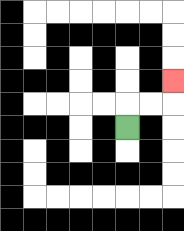{'start': '[5, 5]', 'end': '[7, 3]', 'path_directions': 'U,R,R,U', 'path_coordinates': '[[5, 5], [5, 4], [6, 4], [7, 4], [7, 3]]'}